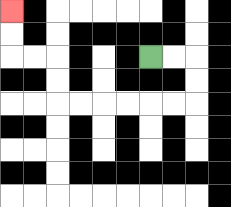{'start': '[6, 2]', 'end': '[0, 0]', 'path_directions': 'R,R,D,D,L,L,L,L,L,L,U,U,L,L,U,U', 'path_coordinates': '[[6, 2], [7, 2], [8, 2], [8, 3], [8, 4], [7, 4], [6, 4], [5, 4], [4, 4], [3, 4], [2, 4], [2, 3], [2, 2], [1, 2], [0, 2], [0, 1], [0, 0]]'}